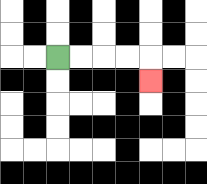{'start': '[2, 2]', 'end': '[6, 3]', 'path_directions': 'R,R,R,R,D', 'path_coordinates': '[[2, 2], [3, 2], [4, 2], [5, 2], [6, 2], [6, 3]]'}